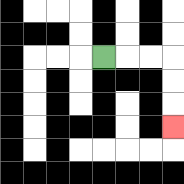{'start': '[4, 2]', 'end': '[7, 5]', 'path_directions': 'R,R,R,D,D,D', 'path_coordinates': '[[4, 2], [5, 2], [6, 2], [7, 2], [7, 3], [7, 4], [7, 5]]'}